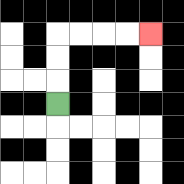{'start': '[2, 4]', 'end': '[6, 1]', 'path_directions': 'U,U,U,R,R,R,R', 'path_coordinates': '[[2, 4], [2, 3], [2, 2], [2, 1], [3, 1], [4, 1], [5, 1], [6, 1]]'}